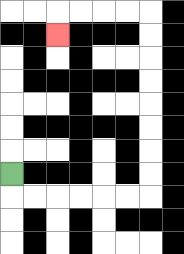{'start': '[0, 7]', 'end': '[2, 1]', 'path_directions': 'D,R,R,R,R,R,R,U,U,U,U,U,U,U,U,L,L,L,L,D', 'path_coordinates': '[[0, 7], [0, 8], [1, 8], [2, 8], [3, 8], [4, 8], [5, 8], [6, 8], [6, 7], [6, 6], [6, 5], [6, 4], [6, 3], [6, 2], [6, 1], [6, 0], [5, 0], [4, 0], [3, 0], [2, 0], [2, 1]]'}